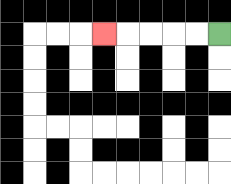{'start': '[9, 1]', 'end': '[4, 1]', 'path_directions': 'L,L,L,L,L', 'path_coordinates': '[[9, 1], [8, 1], [7, 1], [6, 1], [5, 1], [4, 1]]'}